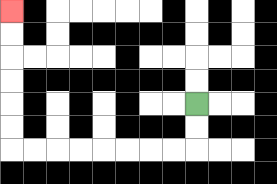{'start': '[8, 4]', 'end': '[0, 0]', 'path_directions': 'D,D,L,L,L,L,L,L,L,L,U,U,U,U,U,U', 'path_coordinates': '[[8, 4], [8, 5], [8, 6], [7, 6], [6, 6], [5, 6], [4, 6], [3, 6], [2, 6], [1, 6], [0, 6], [0, 5], [0, 4], [0, 3], [0, 2], [0, 1], [0, 0]]'}